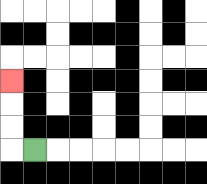{'start': '[1, 6]', 'end': '[0, 3]', 'path_directions': 'L,U,U,U', 'path_coordinates': '[[1, 6], [0, 6], [0, 5], [0, 4], [0, 3]]'}